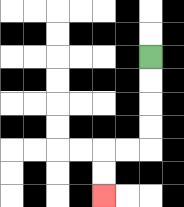{'start': '[6, 2]', 'end': '[4, 8]', 'path_directions': 'D,D,D,D,L,L,D,D', 'path_coordinates': '[[6, 2], [6, 3], [6, 4], [6, 5], [6, 6], [5, 6], [4, 6], [4, 7], [4, 8]]'}